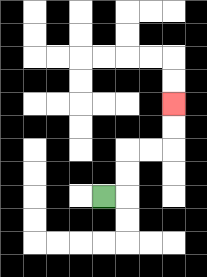{'start': '[4, 8]', 'end': '[7, 4]', 'path_directions': 'R,U,U,R,R,U,U', 'path_coordinates': '[[4, 8], [5, 8], [5, 7], [5, 6], [6, 6], [7, 6], [7, 5], [7, 4]]'}